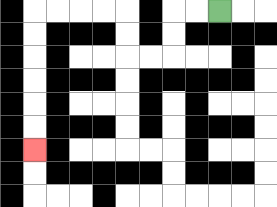{'start': '[9, 0]', 'end': '[1, 6]', 'path_directions': 'L,L,D,D,L,L,U,U,L,L,L,L,D,D,D,D,D,D', 'path_coordinates': '[[9, 0], [8, 0], [7, 0], [7, 1], [7, 2], [6, 2], [5, 2], [5, 1], [5, 0], [4, 0], [3, 0], [2, 0], [1, 0], [1, 1], [1, 2], [1, 3], [1, 4], [1, 5], [1, 6]]'}